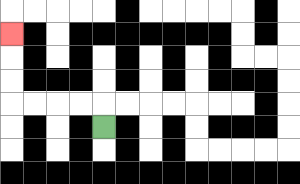{'start': '[4, 5]', 'end': '[0, 1]', 'path_directions': 'U,L,L,L,L,U,U,U', 'path_coordinates': '[[4, 5], [4, 4], [3, 4], [2, 4], [1, 4], [0, 4], [0, 3], [0, 2], [0, 1]]'}